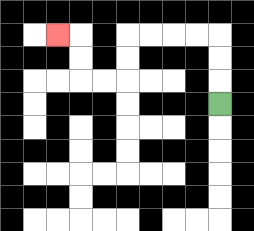{'start': '[9, 4]', 'end': '[2, 1]', 'path_directions': 'U,U,U,L,L,L,L,D,D,L,L,U,U,L', 'path_coordinates': '[[9, 4], [9, 3], [9, 2], [9, 1], [8, 1], [7, 1], [6, 1], [5, 1], [5, 2], [5, 3], [4, 3], [3, 3], [3, 2], [3, 1], [2, 1]]'}